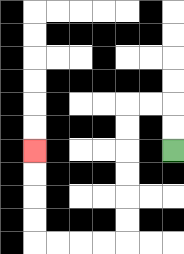{'start': '[7, 6]', 'end': '[1, 6]', 'path_directions': 'U,U,L,L,D,D,D,D,D,D,L,L,L,L,U,U,U,U', 'path_coordinates': '[[7, 6], [7, 5], [7, 4], [6, 4], [5, 4], [5, 5], [5, 6], [5, 7], [5, 8], [5, 9], [5, 10], [4, 10], [3, 10], [2, 10], [1, 10], [1, 9], [1, 8], [1, 7], [1, 6]]'}